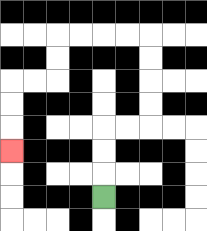{'start': '[4, 8]', 'end': '[0, 6]', 'path_directions': 'U,U,U,R,R,U,U,U,U,L,L,L,L,D,D,L,L,D,D,D', 'path_coordinates': '[[4, 8], [4, 7], [4, 6], [4, 5], [5, 5], [6, 5], [6, 4], [6, 3], [6, 2], [6, 1], [5, 1], [4, 1], [3, 1], [2, 1], [2, 2], [2, 3], [1, 3], [0, 3], [0, 4], [0, 5], [0, 6]]'}